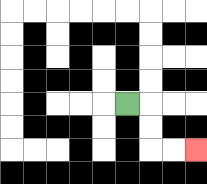{'start': '[5, 4]', 'end': '[8, 6]', 'path_directions': 'R,D,D,R,R', 'path_coordinates': '[[5, 4], [6, 4], [6, 5], [6, 6], [7, 6], [8, 6]]'}